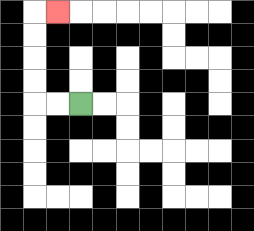{'start': '[3, 4]', 'end': '[2, 0]', 'path_directions': 'L,L,U,U,U,U,R', 'path_coordinates': '[[3, 4], [2, 4], [1, 4], [1, 3], [1, 2], [1, 1], [1, 0], [2, 0]]'}